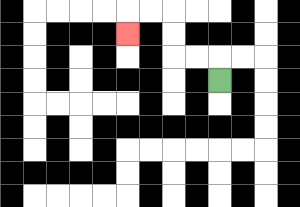{'start': '[9, 3]', 'end': '[5, 1]', 'path_directions': 'U,L,L,U,U,L,L,D', 'path_coordinates': '[[9, 3], [9, 2], [8, 2], [7, 2], [7, 1], [7, 0], [6, 0], [5, 0], [5, 1]]'}